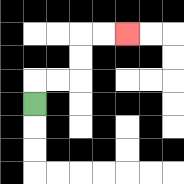{'start': '[1, 4]', 'end': '[5, 1]', 'path_directions': 'U,R,R,U,U,R,R', 'path_coordinates': '[[1, 4], [1, 3], [2, 3], [3, 3], [3, 2], [3, 1], [4, 1], [5, 1]]'}